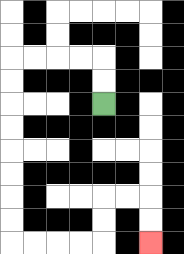{'start': '[4, 4]', 'end': '[6, 10]', 'path_directions': 'U,U,L,L,L,L,D,D,D,D,D,D,D,D,R,R,R,R,U,U,R,R,D,D', 'path_coordinates': '[[4, 4], [4, 3], [4, 2], [3, 2], [2, 2], [1, 2], [0, 2], [0, 3], [0, 4], [0, 5], [0, 6], [0, 7], [0, 8], [0, 9], [0, 10], [1, 10], [2, 10], [3, 10], [4, 10], [4, 9], [4, 8], [5, 8], [6, 8], [6, 9], [6, 10]]'}